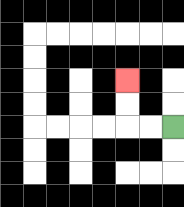{'start': '[7, 5]', 'end': '[5, 3]', 'path_directions': 'L,L,U,U', 'path_coordinates': '[[7, 5], [6, 5], [5, 5], [5, 4], [5, 3]]'}